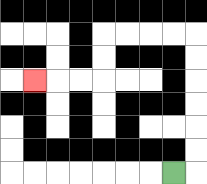{'start': '[7, 7]', 'end': '[1, 3]', 'path_directions': 'R,U,U,U,U,U,U,L,L,L,L,D,D,L,L,L', 'path_coordinates': '[[7, 7], [8, 7], [8, 6], [8, 5], [8, 4], [8, 3], [8, 2], [8, 1], [7, 1], [6, 1], [5, 1], [4, 1], [4, 2], [4, 3], [3, 3], [2, 3], [1, 3]]'}